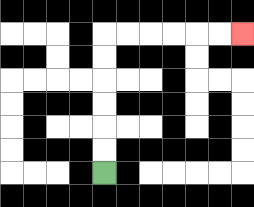{'start': '[4, 7]', 'end': '[10, 1]', 'path_directions': 'U,U,U,U,U,U,R,R,R,R,R,R', 'path_coordinates': '[[4, 7], [4, 6], [4, 5], [4, 4], [4, 3], [4, 2], [4, 1], [5, 1], [6, 1], [7, 1], [8, 1], [9, 1], [10, 1]]'}